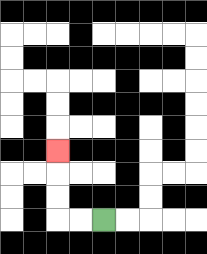{'start': '[4, 9]', 'end': '[2, 6]', 'path_directions': 'L,L,U,U,U', 'path_coordinates': '[[4, 9], [3, 9], [2, 9], [2, 8], [2, 7], [2, 6]]'}